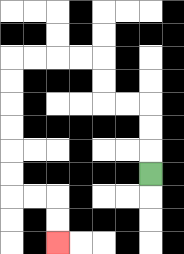{'start': '[6, 7]', 'end': '[2, 10]', 'path_directions': 'U,U,U,L,L,U,U,L,L,L,L,D,D,D,D,D,D,R,R,D,D', 'path_coordinates': '[[6, 7], [6, 6], [6, 5], [6, 4], [5, 4], [4, 4], [4, 3], [4, 2], [3, 2], [2, 2], [1, 2], [0, 2], [0, 3], [0, 4], [0, 5], [0, 6], [0, 7], [0, 8], [1, 8], [2, 8], [2, 9], [2, 10]]'}